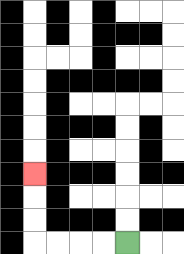{'start': '[5, 10]', 'end': '[1, 7]', 'path_directions': 'L,L,L,L,U,U,U', 'path_coordinates': '[[5, 10], [4, 10], [3, 10], [2, 10], [1, 10], [1, 9], [1, 8], [1, 7]]'}